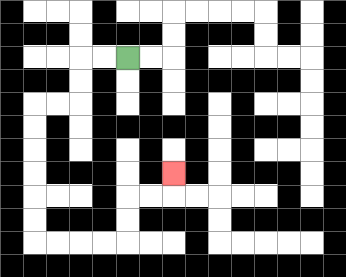{'start': '[5, 2]', 'end': '[7, 7]', 'path_directions': 'L,L,D,D,L,L,D,D,D,D,D,D,R,R,R,R,U,U,R,R,U', 'path_coordinates': '[[5, 2], [4, 2], [3, 2], [3, 3], [3, 4], [2, 4], [1, 4], [1, 5], [1, 6], [1, 7], [1, 8], [1, 9], [1, 10], [2, 10], [3, 10], [4, 10], [5, 10], [5, 9], [5, 8], [6, 8], [7, 8], [7, 7]]'}